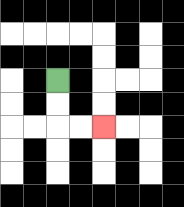{'start': '[2, 3]', 'end': '[4, 5]', 'path_directions': 'D,D,R,R', 'path_coordinates': '[[2, 3], [2, 4], [2, 5], [3, 5], [4, 5]]'}